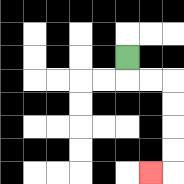{'start': '[5, 2]', 'end': '[6, 7]', 'path_directions': 'D,R,R,D,D,D,D,L', 'path_coordinates': '[[5, 2], [5, 3], [6, 3], [7, 3], [7, 4], [7, 5], [7, 6], [7, 7], [6, 7]]'}